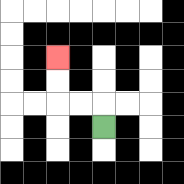{'start': '[4, 5]', 'end': '[2, 2]', 'path_directions': 'U,L,L,U,U', 'path_coordinates': '[[4, 5], [4, 4], [3, 4], [2, 4], [2, 3], [2, 2]]'}